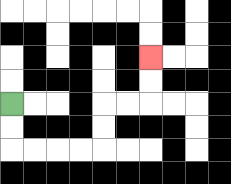{'start': '[0, 4]', 'end': '[6, 2]', 'path_directions': 'D,D,R,R,R,R,U,U,R,R,U,U', 'path_coordinates': '[[0, 4], [0, 5], [0, 6], [1, 6], [2, 6], [3, 6], [4, 6], [4, 5], [4, 4], [5, 4], [6, 4], [6, 3], [6, 2]]'}